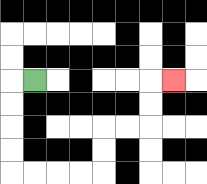{'start': '[1, 3]', 'end': '[7, 3]', 'path_directions': 'L,D,D,D,D,R,R,R,R,U,U,R,R,U,U,R', 'path_coordinates': '[[1, 3], [0, 3], [0, 4], [0, 5], [0, 6], [0, 7], [1, 7], [2, 7], [3, 7], [4, 7], [4, 6], [4, 5], [5, 5], [6, 5], [6, 4], [6, 3], [7, 3]]'}